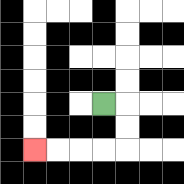{'start': '[4, 4]', 'end': '[1, 6]', 'path_directions': 'R,D,D,L,L,L,L', 'path_coordinates': '[[4, 4], [5, 4], [5, 5], [5, 6], [4, 6], [3, 6], [2, 6], [1, 6]]'}